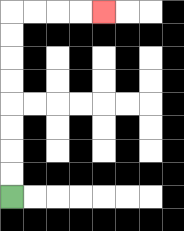{'start': '[0, 8]', 'end': '[4, 0]', 'path_directions': 'U,U,U,U,U,U,U,U,R,R,R,R', 'path_coordinates': '[[0, 8], [0, 7], [0, 6], [0, 5], [0, 4], [0, 3], [0, 2], [0, 1], [0, 0], [1, 0], [2, 0], [3, 0], [4, 0]]'}